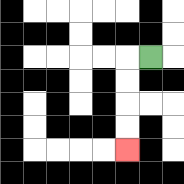{'start': '[6, 2]', 'end': '[5, 6]', 'path_directions': 'L,D,D,D,D', 'path_coordinates': '[[6, 2], [5, 2], [5, 3], [5, 4], [5, 5], [5, 6]]'}